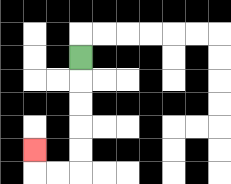{'start': '[3, 2]', 'end': '[1, 6]', 'path_directions': 'D,D,D,D,D,L,L,U', 'path_coordinates': '[[3, 2], [3, 3], [3, 4], [3, 5], [3, 6], [3, 7], [2, 7], [1, 7], [1, 6]]'}